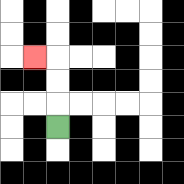{'start': '[2, 5]', 'end': '[1, 2]', 'path_directions': 'U,U,U,L', 'path_coordinates': '[[2, 5], [2, 4], [2, 3], [2, 2], [1, 2]]'}